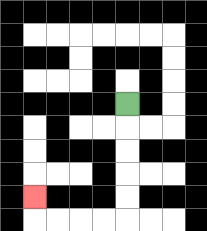{'start': '[5, 4]', 'end': '[1, 8]', 'path_directions': 'D,D,D,D,D,L,L,L,L,U', 'path_coordinates': '[[5, 4], [5, 5], [5, 6], [5, 7], [5, 8], [5, 9], [4, 9], [3, 9], [2, 9], [1, 9], [1, 8]]'}